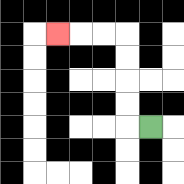{'start': '[6, 5]', 'end': '[2, 1]', 'path_directions': 'L,U,U,U,U,L,L,L', 'path_coordinates': '[[6, 5], [5, 5], [5, 4], [5, 3], [5, 2], [5, 1], [4, 1], [3, 1], [2, 1]]'}